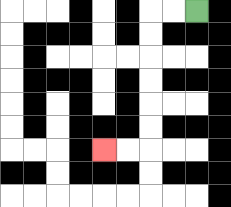{'start': '[8, 0]', 'end': '[4, 6]', 'path_directions': 'L,L,D,D,D,D,D,D,L,L', 'path_coordinates': '[[8, 0], [7, 0], [6, 0], [6, 1], [6, 2], [6, 3], [6, 4], [6, 5], [6, 6], [5, 6], [4, 6]]'}